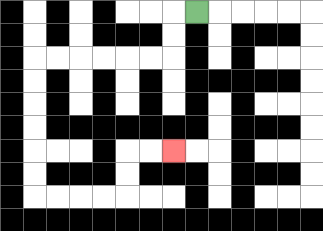{'start': '[8, 0]', 'end': '[7, 6]', 'path_directions': 'L,D,D,L,L,L,L,L,L,D,D,D,D,D,D,R,R,R,R,U,U,R,R', 'path_coordinates': '[[8, 0], [7, 0], [7, 1], [7, 2], [6, 2], [5, 2], [4, 2], [3, 2], [2, 2], [1, 2], [1, 3], [1, 4], [1, 5], [1, 6], [1, 7], [1, 8], [2, 8], [3, 8], [4, 8], [5, 8], [5, 7], [5, 6], [6, 6], [7, 6]]'}